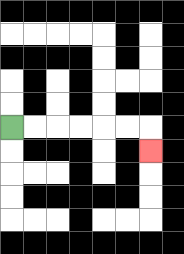{'start': '[0, 5]', 'end': '[6, 6]', 'path_directions': 'R,R,R,R,R,R,D', 'path_coordinates': '[[0, 5], [1, 5], [2, 5], [3, 5], [4, 5], [5, 5], [6, 5], [6, 6]]'}